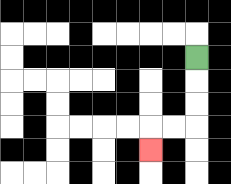{'start': '[8, 2]', 'end': '[6, 6]', 'path_directions': 'D,D,D,L,L,D', 'path_coordinates': '[[8, 2], [8, 3], [8, 4], [8, 5], [7, 5], [6, 5], [6, 6]]'}